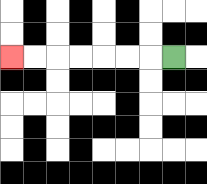{'start': '[7, 2]', 'end': '[0, 2]', 'path_directions': 'L,L,L,L,L,L,L', 'path_coordinates': '[[7, 2], [6, 2], [5, 2], [4, 2], [3, 2], [2, 2], [1, 2], [0, 2]]'}